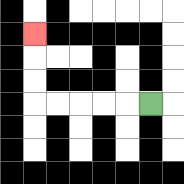{'start': '[6, 4]', 'end': '[1, 1]', 'path_directions': 'L,L,L,L,L,U,U,U', 'path_coordinates': '[[6, 4], [5, 4], [4, 4], [3, 4], [2, 4], [1, 4], [1, 3], [1, 2], [1, 1]]'}